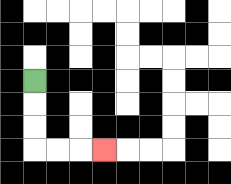{'start': '[1, 3]', 'end': '[4, 6]', 'path_directions': 'D,D,D,R,R,R', 'path_coordinates': '[[1, 3], [1, 4], [1, 5], [1, 6], [2, 6], [3, 6], [4, 6]]'}